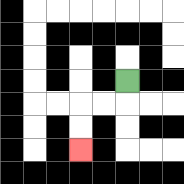{'start': '[5, 3]', 'end': '[3, 6]', 'path_directions': 'D,L,L,D,D', 'path_coordinates': '[[5, 3], [5, 4], [4, 4], [3, 4], [3, 5], [3, 6]]'}